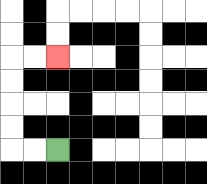{'start': '[2, 6]', 'end': '[2, 2]', 'path_directions': 'L,L,U,U,U,U,R,R', 'path_coordinates': '[[2, 6], [1, 6], [0, 6], [0, 5], [0, 4], [0, 3], [0, 2], [1, 2], [2, 2]]'}